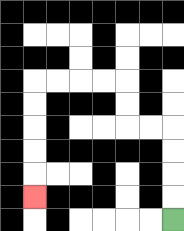{'start': '[7, 9]', 'end': '[1, 8]', 'path_directions': 'U,U,U,U,L,L,U,U,L,L,L,L,D,D,D,D,D', 'path_coordinates': '[[7, 9], [7, 8], [7, 7], [7, 6], [7, 5], [6, 5], [5, 5], [5, 4], [5, 3], [4, 3], [3, 3], [2, 3], [1, 3], [1, 4], [1, 5], [1, 6], [1, 7], [1, 8]]'}